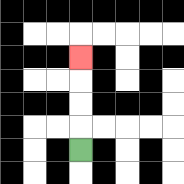{'start': '[3, 6]', 'end': '[3, 2]', 'path_directions': 'U,U,U,U', 'path_coordinates': '[[3, 6], [3, 5], [3, 4], [3, 3], [3, 2]]'}